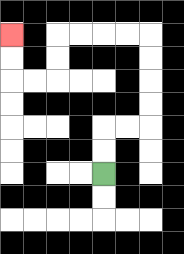{'start': '[4, 7]', 'end': '[0, 1]', 'path_directions': 'U,U,R,R,U,U,U,U,L,L,L,L,D,D,L,L,U,U', 'path_coordinates': '[[4, 7], [4, 6], [4, 5], [5, 5], [6, 5], [6, 4], [6, 3], [6, 2], [6, 1], [5, 1], [4, 1], [3, 1], [2, 1], [2, 2], [2, 3], [1, 3], [0, 3], [0, 2], [0, 1]]'}